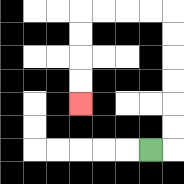{'start': '[6, 6]', 'end': '[3, 4]', 'path_directions': 'R,U,U,U,U,U,U,L,L,L,L,D,D,D,D', 'path_coordinates': '[[6, 6], [7, 6], [7, 5], [7, 4], [7, 3], [7, 2], [7, 1], [7, 0], [6, 0], [5, 0], [4, 0], [3, 0], [3, 1], [3, 2], [3, 3], [3, 4]]'}